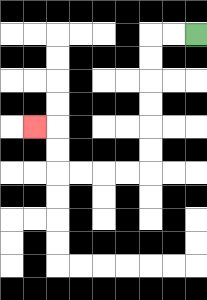{'start': '[8, 1]', 'end': '[1, 5]', 'path_directions': 'L,L,D,D,D,D,D,D,L,L,L,L,U,U,L', 'path_coordinates': '[[8, 1], [7, 1], [6, 1], [6, 2], [6, 3], [6, 4], [6, 5], [6, 6], [6, 7], [5, 7], [4, 7], [3, 7], [2, 7], [2, 6], [2, 5], [1, 5]]'}